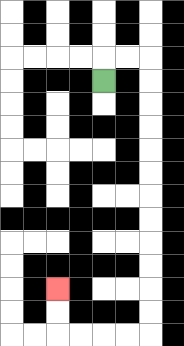{'start': '[4, 3]', 'end': '[2, 12]', 'path_directions': 'U,R,R,D,D,D,D,D,D,D,D,D,D,D,D,L,L,L,L,U,U', 'path_coordinates': '[[4, 3], [4, 2], [5, 2], [6, 2], [6, 3], [6, 4], [6, 5], [6, 6], [6, 7], [6, 8], [6, 9], [6, 10], [6, 11], [6, 12], [6, 13], [6, 14], [5, 14], [4, 14], [3, 14], [2, 14], [2, 13], [2, 12]]'}